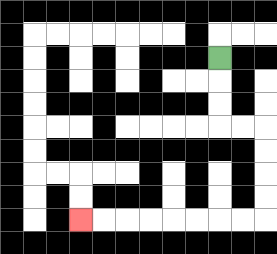{'start': '[9, 2]', 'end': '[3, 9]', 'path_directions': 'D,D,D,R,R,D,D,D,D,L,L,L,L,L,L,L,L', 'path_coordinates': '[[9, 2], [9, 3], [9, 4], [9, 5], [10, 5], [11, 5], [11, 6], [11, 7], [11, 8], [11, 9], [10, 9], [9, 9], [8, 9], [7, 9], [6, 9], [5, 9], [4, 9], [3, 9]]'}